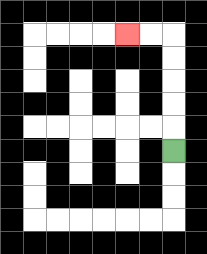{'start': '[7, 6]', 'end': '[5, 1]', 'path_directions': 'U,U,U,U,U,L,L', 'path_coordinates': '[[7, 6], [7, 5], [7, 4], [7, 3], [7, 2], [7, 1], [6, 1], [5, 1]]'}